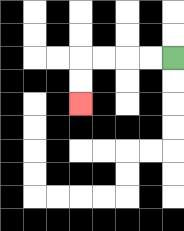{'start': '[7, 2]', 'end': '[3, 4]', 'path_directions': 'L,L,L,L,D,D', 'path_coordinates': '[[7, 2], [6, 2], [5, 2], [4, 2], [3, 2], [3, 3], [3, 4]]'}